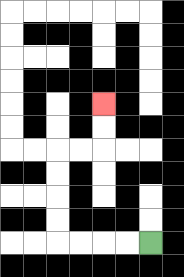{'start': '[6, 10]', 'end': '[4, 4]', 'path_directions': 'L,L,L,L,U,U,U,U,R,R,U,U', 'path_coordinates': '[[6, 10], [5, 10], [4, 10], [3, 10], [2, 10], [2, 9], [2, 8], [2, 7], [2, 6], [3, 6], [4, 6], [4, 5], [4, 4]]'}